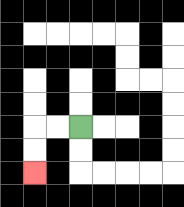{'start': '[3, 5]', 'end': '[1, 7]', 'path_directions': 'L,L,D,D', 'path_coordinates': '[[3, 5], [2, 5], [1, 5], [1, 6], [1, 7]]'}